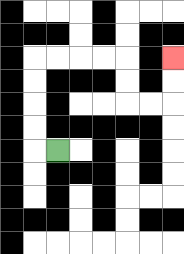{'start': '[2, 6]', 'end': '[7, 2]', 'path_directions': 'L,U,U,U,U,R,R,R,R,D,D,R,R,U,U', 'path_coordinates': '[[2, 6], [1, 6], [1, 5], [1, 4], [1, 3], [1, 2], [2, 2], [3, 2], [4, 2], [5, 2], [5, 3], [5, 4], [6, 4], [7, 4], [7, 3], [7, 2]]'}